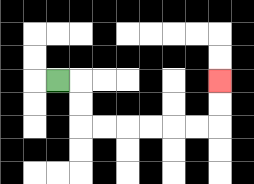{'start': '[2, 3]', 'end': '[9, 3]', 'path_directions': 'R,D,D,R,R,R,R,R,R,U,U', 'path_coordinates': '[[2, 3], [3, 3], [3, 4], [3, 5], [4, 5], [5, 5], [6, 5], [7, 5], [8, 5], [9, 5], [9, 4], [9, 3]]'}